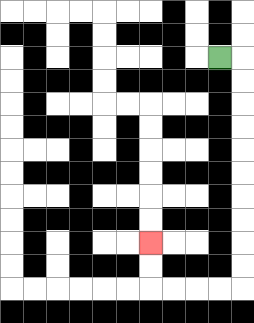{'start': '[9, 2]', 'end': '[6, 10]', 'path_directions': 'R,D,D,D,D,D,D,D,D,D,D,L,L,L,L,U,U', 'path_coordinates': '[[9, 2], [10, 2], [10, 3], [10, 4], [10, 5], [10, 6], [10, 7], [10, 8], [10, 9], [10, 10], [10, 11], [10, 12], [9, 12], [8, 12], [7, 12], [6, 12], [6, 11], [6, 10]]'}